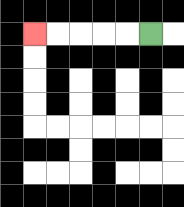{'start': '[6, 1]', 'end': '[1, 1]', 'path_directions': 'L,L,L,L,L', 'path_coordinates': '[[6, 1], [5, 1], [4, 1], [3, 1], [2, 1], [1, 1]]'}